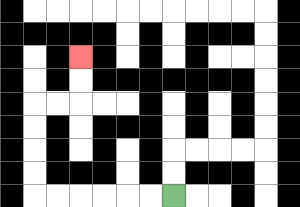{'start': '[7, 8]', 'end': '[3, 2]', 'path_directions': 'L,L,L,L,L,L,U,U,U,U,R,R,U,U', 'path_coordinates': '[[7, 8], [6, 8], [5, 8], [4, 8], [3, 8], [2, 8], [1, 8], [1, 7], [1, 6], [1, 5], [1, 4], [2, 4], [3, 4], [3, 3], [3, 2]]'}